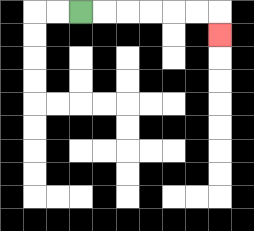{'start': '[3, 0]', 'end': '[9, 1]', 'path_directions': 'R,R,R,R,R,R,D', 'path_coordinates': '[[3, 0], [4, 0], [5, 0], [6, 0], [7, 0], [8, 0], [9, 0], [9, 1]]'}